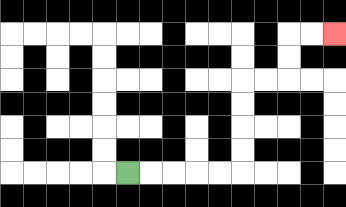{'start': '[5, 7]', 'end': '[14, 1]', 'path_directions': 'R,R,R,R,R,U,U,U,U,R,R,U,U,R,R', 'path_coordinates': '[[5, 7], [6, 7], [7, 7], [8, 7], [9, 7], [10, 7], [10, 6], [10, 5], [10, 4], [10, 3], [11, 3], [12, 3], [12, 2], [12, 1], [13, 1], [14, 1]]'}